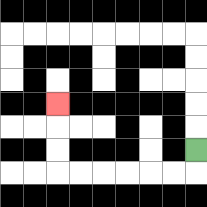{'start': '[8, 6]', 'end': '[2, 4]', 'path_directions': 'D,L,L,L,L,L,L,U,U,U', 'path_coordinates': '[[8, 6], [8, 7], [7, 7], [6, 7], [5, 7], [4, 7], [3, 7], [2, 7], [2, 6], [2, 5], [2, 4]]'}